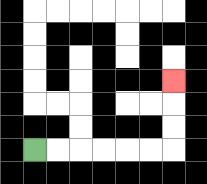{'start': '[1, 6]', 'end': '[7, 3]', 'path_directions': 'R,R,R,R,R,R,U,U,U', 'path_coordinates': '[[1, 6], [2, 6], [3, 6], [4, 6], [5, 6], [6, 6], [7, 6], [7, 5], [7, 4], [7, 3]]'}